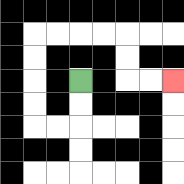{'start': '[3, 3]', 'end': '[7, 3]', 'path_directions': 'D,D,L,L,U,U,U,U,R,R,R,R,D,D,R,R', 'path_coordinates': '[[3, 3], [3, 4], [3, 5], [2, 5], [1, 5], [1, 4], [1, 3], [1, 2], [1, 1], [2, 1], [3, 1], [4, 1], [5, 1], [5, 2], [5, 3], [6, 3], [7, 3]]'}